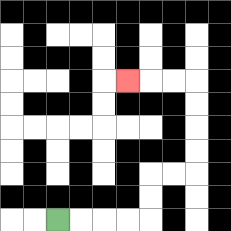{'start': '[2, 9]', 'end': '[5, 3]', 'path_directions': 'R,R,R,R,U,U,R,R,U,U,U,U,L,L,L', 'path_coordinates': '[[2, 9], [3, 9], [4, 9], [5, 9], [6, 9], [6, 8], [6, 7], [7, 7], [8, 7], [8, 6], [8, 5], [8, 4], [8, 3], [7, 3], [6, 3], [5, 3]]'}